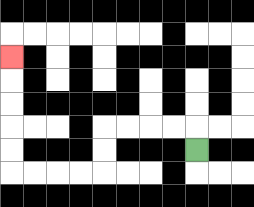{'start': '[8, 6]', 'end': '[0, 2]', 'path_directions': 'U,L,L,L,L,D,D,L,L,L,L,U,U,U,U,U', 'path_coordinates': '[[8, 6], [8, 5], [7, 5], [6, 5], [5, 5], [4, 5], [4, 6], [4, 7], [3, 7], [2, 7], [1, 7], [0, 7], [0, 6], [0, 5], [0, 4], [0, 3], [0, 2]]'}